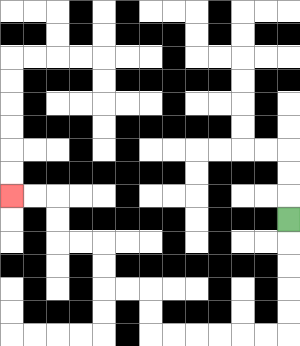{'start': '[12, 9]', 'end': '[0, 8]', 'path_directions': 'D,D,D,D,D,L,L,L,L,L,L,U,U,L,L,U,U,L,L,U,U,L,L', 'path_coordinates': '[[12, 9], [12, 10], [12, 11], [12, 12], [12, 13], [12, 14], [11, 14], [10, 14], [9, 14], [8, 14], [7, 14], [6, 14], [6, 13], [6, 12], [5, 12], [4, 12], [4, 11], [4, 10], [3, 10], [2, 10], [2, 9], [2, 8], [1, 8], [0, 8]]'}